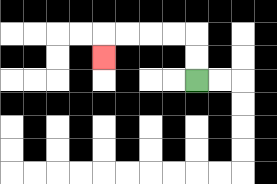{'start': '[8, 3]', 'end': '[4, 2]', 'path_directions': 'U,U,L,L,L,L,D', 'path_coordinates': '[[8, 3], [8, 2], [8, 1], [7, 1], [6, 1], [5, 1], [4, 1], [4, 2]]'}